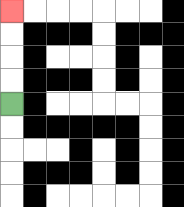{'start': '[0, 4]', 'end': '[0, 0]', 'path_directions': 'U,U,U,U', 'path_coordinates': '[[0, 4], [0, 3], [0, 2], [0, 1], [0, 0]]'}